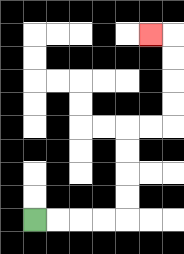{'start': '[1, 9]', 'end': '[6, 1]', 'path_directions': 'R,R,R,R,U,U,U,U,R,R,U,U,U,U,L', 'path_coordinates': '[[1, 9], [2, 9], [3, 9], [4, 9], [5, 9], [5, 8], [5, 7], [5, 6], [5, 5], [6, 5], [7, 5], [7, 4], [7, 3], [7, 2], [7, 1], [6, 1]]'}